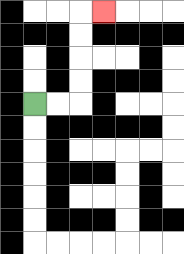{'start': '[1, 4]', 'end': '[4, 0]', 'path_directions': 'R,R,U,U,U,U,R', 'path_coordinates': '[[1, 4], [2, 4], [3, 4], [3, 3], [3, 2], [3, 1], [3, 0], [4, 0]]'}